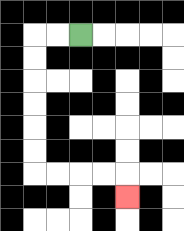{'start': '[3, 1]', 'end': '[5, 8]', 'path_directions': 'L,L,D,D,D,D,D,D,R,R,R,R,D', 'path_coordinates': '[[3, 1], [2, 1], [1, 1], [1, 2], [1, 3], [1, 4], [1, 5], [1, 6], [1, 7], [2, 7], [3, 7], [4, 7], [5, 7], [5, 8]]'}